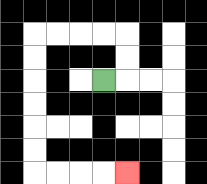{'start': '[4, 3]', 'end': '[5, 7]', 'path_directions': 'R,U,U,L,L,L,L,D,D,D,D,D,D,R,R,R,R', 'path_coordinates': '[[4, 3], [5, 3], [5, 2], [5, 1], [4, 1], [3, 1], [2, 1], [1, 1], [1, 2], [1, 3], [1, 4], [1, 5], [1, 6], [1, 7], [2, 7], [3, 7], [4, 7], [5, 7]]'}